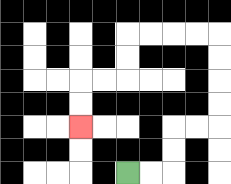{'start': '[5, 7]', 'end': '[3, 5]', 'path_directions': 'R,R,U,U,R,R,U,U,U,U,L,L,L,L,D,D,L,L,D,D', 'path_coordinates': '[[5, 7], [6, 7], [7, 7], [7, 6], [7, 5], [8, 5], [9, 5], [9, 4], [9, 3], [9, 2], [9, 1], [8, 1], [7, 1], [6, 1], [5, 1], [5, 2], [5, 3], [4, 3], [3, 3], [3, 4], [3, 5]]'}